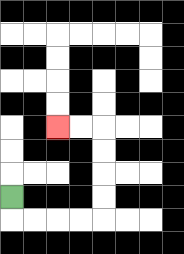{'start': '[0, 8]', 'end': '[2, 5]', 'path_directions': 'D,R,R,R,R,U,U,U,U,L,L', 'path_coordinates': '[[0, 8], [0, 9], [1, 9], [2, 9], [3, 9], [4, 9], [4, 8], [4, 7], [4, 6], [4, 5], [3, 5], [2, 5]]'}